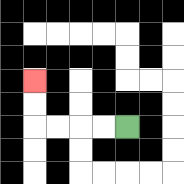{'start': '[5, 5]', 'end': '[1, 3]', 'path_directions': 'L,L,L,L,U,U', 'path_coordinates': '[[5, 5], [4, 5], [3, 5], [2, 5], [1, 5], [1, 4], [1, 3]]'}